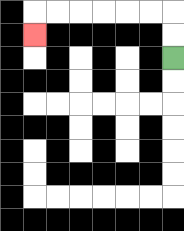{'start': '[7, 2]', 'end': '[1, 1]', 'path_directions': 'U,U,L,L,L,L,L,L,D', 'path_coordinates': '[[7, 2], [7, 1], [7, 0], [6, 0], [5, 0], [4, 0], [3, 0], [2, 0], [1, 0], [1, 1]]'}